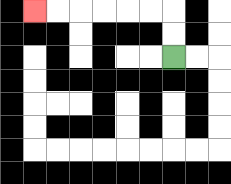{'start': '[7, 2]', 'end': '[1, 0]', 'path_directions': 'U,U,L,L,L,L,L,L', 'path_coordinates': '[[7, 2], [7, 1], [7, 0], [6, 0], [5, 0], [4, 0], [3, 0], [2, 0], [1, 0]]'}